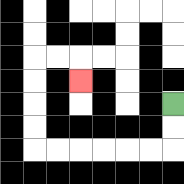{'start': '[7, 4]', 'end': '[3, 3]', 'path_directions': 'D,D,L,L,L,L,L,L,U,U,U,U,R,R,D', 'path_coordinates': '[[7, 4], [7, 5], [7, 6], [6, 6], [5, 6], [4, 6], [3, 6], [2, 6], [1, 6], [1, 5], [1, 4], [1, 3], [1, 2], [2, 2], [3, 2], [3, 3]]'}